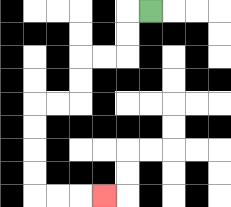{'start': '[6, 0]', 'end': '[4, 8]', 'path_directions': 'L,D,D,L,L,D,D,L,L,D,D,D,D,R,R,R', 'path_coordinates': '[[6, 0], [5, 0], [5, 1], [5, 2], [4, 2], [3, 2], [3, 3], [3, 4], [2, 4], [1, 4], [1, 5], [1, 6], [1, 7], [1, 8], [2, 8], [3, 8], [4, 8]]'}